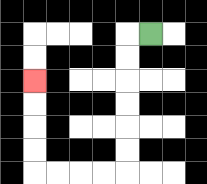{'start': '[6, 1]', 'end': '[1, 3]', 'path_directions': 'L,D,D,D,D,D,D,L,L,L,L,U,U,U,U', 'path_coordinates': '[[6, 1], [5, 1], [5, 2], [5, 3], [5, 4], [5, 5], [5, 6], [5, 7], [4, 7], [3, 7], [2, 7], [1, 7], [1, 6], [1, 5], [1, 4], [1, 3]]'}